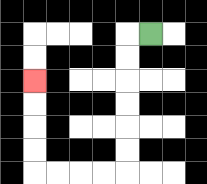{'start': '[6, 1]', 'end': '[1, 3]', 'path_directions': 'L,D,D,D,D,D,D,L,L,L,L,U,U,U,U', 'path_coordinates': '[[6, 1], [5, 1], [5, 2], [5, 3], [5, 4], [5, 5], [5, 6], [5, 7], [4, 7], [3, 7], [2, 7], [1, 7], [1, 6], [1, 5], [1, 4], [1, 3]]'}